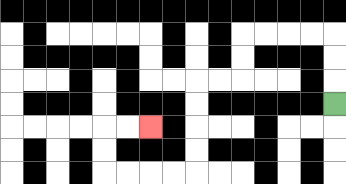{'start': '[14, 4]', 'end': '[6, 5]', 'path_directions': 'U,U,U,L,L,L,L,D,D,L,L,D,D,D,D,L,L,L,L,U,U,R,R', 'path_coordinates': '[[14, 4], [14, 3], [14, 2], [14, 1], [13, 1], [12, 1], [11, 1], [10, 1], [10, 2], [10, 3], [9, 3], [8, 3], [8, 4], [8, 5], [8, 6], [8, 7], [7, 7], [6, 7], [5, 7], [4, 7], [4, 6], [4, 5], [5, 5], [6, 5]]'}